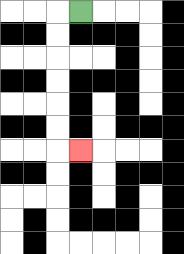{'start': '[3, 0]', 'end': '[3, 6]', 'path_directions': 'L,D,D,D,D,D,D,R', 'path_coordinates': '[[3, 0], [2, 0], [2, 1], [2, 2], [2, 3], [2, 4], [2, 5], [2, 6], [3, 6]]'}